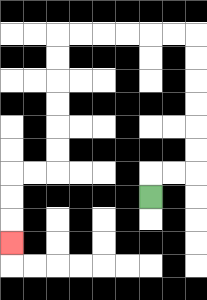{'start': '[6, 8]', 'end': '[0, 10]', 'path_directions': 'U,R,R,U,U,U,U,U,U,L,L,L,L,L,L,D,D,D,D,D,D,L,L,D,D,D', 'path_coordinates': '[[6, 8], [6, 7], [7, 7], [8, 7], [8, 6], [8, 5], [8, 4], [8, 3], [8, 2], [8, 1], [7, 1], [6, 1], [5, 1], [4, 1], [3, 1], [2, 1], [2, 2], [2, 3], [2, 4], [2, 5], [2, 6], [2, 7], [1, 7], [0, 7], [0, 8], [0, 9], [0, 10]]'}